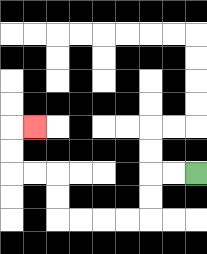{'start': '[8, 7]', 'end': '[1, 5]', 'path_directions': 'L,L,D,D,L,L,L,L,U,U,L,L,U,U,R', 'path_coordinates': '[[8, 7], [7, 7], [6, 7], [6, 8], [6, 9], [5, 9], [4, 9], [3, 9], [2, 9], [2, 8], [2, 7], [1, 7], [0, 7], [0, 6], [0, 5], [1, 5]]'}